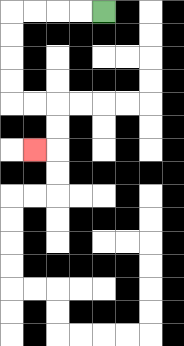{'start': '[4, 0]', 'end': '[1, 6]', 'path_directions': 'L,L,L,L,D,D,D,D,R,R,D,D,L', 'path_coordinates': '[[4, 0], [3, 0], [2, 0], [1, 0], [0, 0], [0, 1], [0, 2], [0, 3], [0, 4], [1, 4], [2, 4], [2, 5], [2, 6], [1, 6]]'}